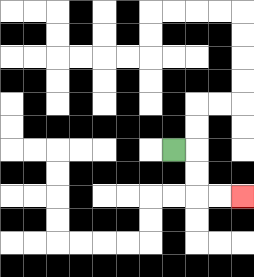{'start': '[7, 6]', 'end': '[10, 8]', 'path_directions': 'R,D,D,R,R', 'path_coordinates': '[[7, 6], [8, 6], [8, 7], [8, 8], [9, 8], [10, 8]]'}